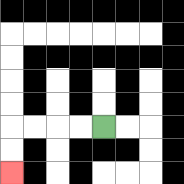{'start': '[4, 5]', 'end': '[0, 7]', 'path_directions': 'L,L,L,L,D,D', 'path_coordinates': '[[4, 5], [3, 5], [2, 5], [1, 5], [0, 5], [0, 6], [0, 7]]'}